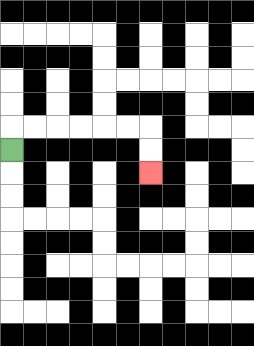{'start': '[0, 6]', 'end': '[6, 7]', 'path_directions': 'U,R,R,R,R,R,R,D,D', 'path_coordinates': '[[0, 6], [0, 5], [1, 5], [2, 5], [3, 5], [4, 5], [5, 5], [6, 5], [6, 6], [6, 7]]'}